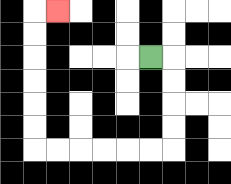{'start': '[6, 2]', 'end': '[2, 0]', 'path_directions': 'R,D,D,D,D,L,L,L,L,L,L,U,U,U,U,U,U,R', 'path_coordinates': '[[6, 2], [7, 2], [7, 3], [7, 4], [7, 5], [7, 6], [6, 6], [5, 6], [4, 6], [3, 6], [2, 6], [1, 6], [1, 5], [1, 4], [1, 3], [1, 2], [1, 1], [1, 0], [2, 0]]'}